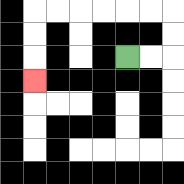{'start': '[5, 2]', 'end': '[1, 3]', 'path_directions': 'R,R,U,U,L,L,L,L,L,L,D,D,D', 'path_coordinates': '[[5, 2], [6, 2], [7, 2], [7, 1], [7, 0], [6, 0], [5, 0], [4, 0], [3, 0], [2, 0], [1, 0], [1, 1], [1, 2], [1, 3]]'}